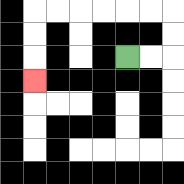{'start': '[5, 2]', 'end': '[1, 3]', 'path_directions': 'R,R,U,U,L,L,L,L,L,L,D,D,D', 'path_coordinates': '[[5, 2], [6, 2], [7, 2], [7, 1], [7, 0], [6, 0], [5, 0], [4, 0], [3, 0], [2, 0], [1, 0], [1, 1], [1, 2], [1, 3]]'}